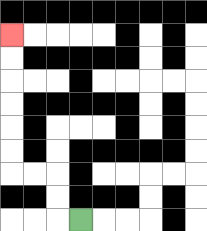{'start': '[3, 9]', 'end': '[0, 1]', 'path_directions': 'L,U,U,L,L,U,U,U,U,U,U', 'path_coordinates': '[[3, 9], [2, 9], [2, 8], [2, 7], [1, 7], [0, 7], [0, 6], [0, 5], [0, 4], [0, 3], [0, 2], [0, 1]]'}